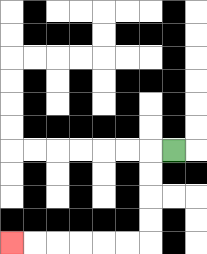{'start': '[7, 6]', 'end': '[0, 10]', 'path_directions': 'L,D,D,D,D,L,L,L,L,L,L', 'path_coordinates': '[[7, 6], [6, 6], [6, 7], [6, 8], [6, 9], [6, 10], [5, 10], [4, 10], [3, 10], [2, 10], [1, 10], [0, 10]]'}